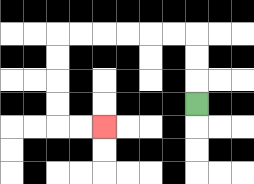{'start': '[8, 4]', 'end': '[4, 5]', 'path_directions': 'U,U,U,L,L,L,L,L,L,D,D,D,D,R,R', 'path_coordinates': '[[8, 4], [8, 3], [8, 2], [8, 1], [7, 1], [6, 1], [5, 1], [4, 1], [3, 1], [2, 1], [2, 2], [2, 3], [2, 4], [2, 5], [3, 5], [4, 5]]'}